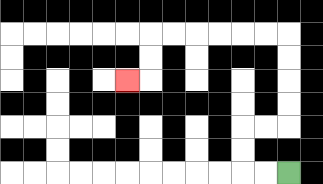{'start': '[12, 7]', 'end': '[5, 3]', 'path_directions': 'L,L,U,U,R,R,U,U,U,U,L,L,L,L,L,L,D,D,L', 'path_coordinates': '[[12, 7], [11, 7], [10, 7], [10, 6], [10, 5], [11, 5], [12, 5], [12, 4], [12, 3], [12, 2], [12, 1], [11, 1], [10, 1], [9, 1], [8, 1], [7, 1], [6, 1], [6, 2], [6, 3], [5, 3]]'}